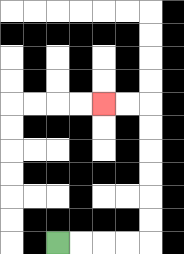{'start': '[2, 10]', 'end': '[4, 4]', 'path_directions': 'R,R,R,R,U,U,U,U,U,U,L,L', 'path_coordinates': '[[2, 10], [3, 10], [4, 10], [5, 10], [6, 10], [6, 9], [6, 8], [6, 7], [6, 6], [6, 5], [6, 4], [5, 4], [4, 4]]'}